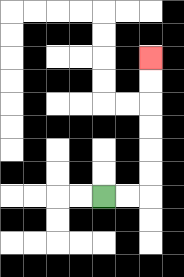{'start': '[4, 8]', 'end': '[6, 2]', 'path_directions': 'R,R,U,U,U,U,U,U', 'path_coordinates': '[[4, 8], [5, 8], [6, 8], [6, 7], [6, 6], [6, 5], [6, 4], [6, 3], [6, 2]]'}